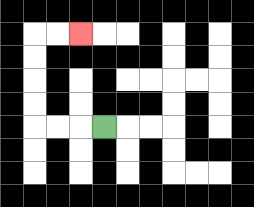{'start': '[4, 5]', 'end': '[3, 1]', 'path_directions': 'L,L,L,U,U,U,U,R,R', 'path_coordinates': '[[4, 5], [3, 5], [2, 5], [1, 5], [1, 4], [1, 3], [1, 2], [1, 1], [2, 1], [3, 1]]'}